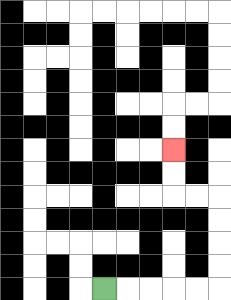{'start': '[4, 12]', 'end': '[7, 6]', 'path_directions': 'R,R,R,R,R,U,U,U,U,L,L,U,U', 'path_coordinates': '[[4, 12], [5, 12], [6, 12], [7, 12], [8, 12], [9, 12], [9, 11], [9, 10], [9, 9], [9, 8], [8, 8], [7, 8], [7, 7], [7, 6]]'}